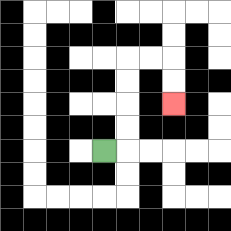{'start': '[4, 6]', 'end': '[7, 4]', 'path_directions': 'R,U,U,U,U,R,R,D,D', 'path_coordinates': '[[4, 6], [5, 6], [5, 5], [5, 4], [5, 3], [5, 2], [6, 2], [7, 2], [7, 3], [7, 4]]'}